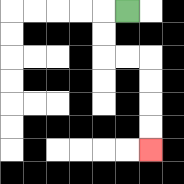{'start': '[5, 0]', 'end': '[6, 6]', 'path_directions': 'L,D,D,R,R,D,D,D,D', 'path_coordinates': '[[5, 0], [4, 0], [4, 1], [4, 2], [5, 2], [6, 2], [6, 3], [6, 4], [6, 5], [6, 6]]'}